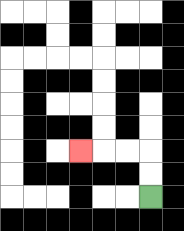{'start': '[6, 8]', 'end': '[3, 6]', 'path_directions': 'U,U,L,L,L', 'path_coordinates': '[[6, 8], [6, 7], [6, 6], [5, 6], [4, 6], [3, 6]]'}